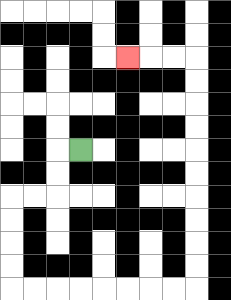{'start': '[3, 6]', 'end': '[5, 2]', 'path_directions': 'L,D,D,L,L,D,D,D,D,R,R,R,R,R,R,R,R,U,U,U,U,U,U,U,U,U,U,L,L,L', 'path_coordinates': '[[3, 6], [2, 6], [2, 7], [2, 8], [1, 8], [0, 8], [0, 9], [0, 10], [0, 11], [0, 12], [1, 12], [2, 12], [3, 12], [4, 12], [5, 12], [6, 12], [7, 12], [8, 12], [8, 11], [8, 10], [8, 9], [8, 8], [8, 7], [8, 6], [8, 5], [8, 4], [8, 3], [8, 2], [7, 2], [6, 2], [5, 2]]'}